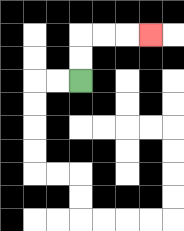{'start': '[3, 3]', 'end': '[6, 1]', 'path_directions': 'U,U,R,R,R', 'path_coordinates': '[[3, 3], [3, 2], [3, 1], [4, 1], [5, 1], [6, 1]]'}